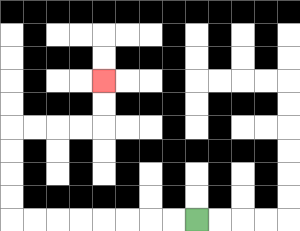{'start': '[8, 9]', 'end': '[4, 3]', 'path_directions': 'L,L,L,L,L,L,L,L,U,U,U,U,R,R,R,R,U,U', 'path_coordinates': '[[8, 9], [7, 9], [6, 9], [5, 9], [4, 9], [3, 9], [2, 9], [1, 9], [0, 9], [0, 8], [0, 7], [0, 6], [0, 5], [1, 5], [2, 5], [3, 5], [4, 5], [4, 4], [4, 3]]'}